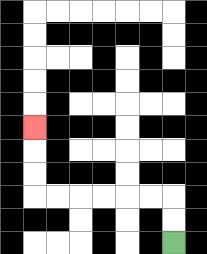{'start': '[7, 10]', 'end': '[1, 5]', 'path_directions': 'U,U,L,L,L,L,L,L,U,U,U', 'path_coordinates': '[[7, 10], [7, 9], [7, 8], [6, 8], [5, 8], [4, 8], [3, 8], [2, 8], [1, 8], [1, 7], [1, 6], [1, 5]]'}